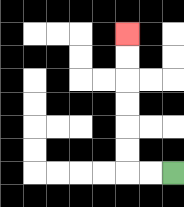{'start': '[7, 7]', 'end': '[5, 1]', 'path_directions': 'L,L,U,U,U,U,U,U', 'path_coordinates': '[[7, 7], [6, 7], [5, 7], [5, 6], [5, 5], [5, 4], [5, 3], [5, 2], [5, 1]]'}